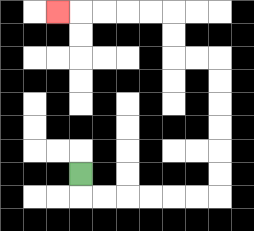{'start': '[3, 7]', 'end': '[2, 0]', 'path_directions': 'D,R,R,R,R,R,R,U,U,U,U,U,U,L,L,U,U,L,L,L,L,L', 'path_coordinates': '[[3, 7], [3, 8], [4, 8], [5, 8], [6, 8], [7, 8], [8, 8], [9, 8], [9, 7], [9, 6], [9, 5], [9, 4], [9, 3], [9, 2], [8, 2], [7, 2], [7, 1], [7, 0], [6, 0], [5, 0], [4, 0], [3, 0], [2, 0]]'}